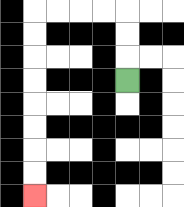{'start': '[5, 3]', 'end': '[1, 8]', 'path_directions': 'U,U,U,L,L,L,L,D,D,D,D,D,D,D,D', 'path_coordinates': '[[5, 3], [5, 2], [5, 1], [5, 0], [4, 0], [3, 0], [2, 0], [1, 0], [1, 1], [1, 2], [1, 3], [1, 4], [1, 5], [1, 6], [1, 7], [1, 8]]'}